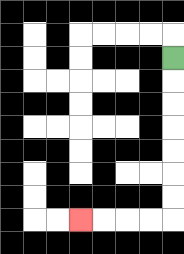{'start': '[7, 2]', 'end': '[3, 9]', 'path_directions': 'D,D,D,D,D,D,D,L,L,L,L', 'path_coordinates': '[[7, 2], [7, 3], [7, 4], [7, 5], [7, 6], [7, 7], [7, 8], [7, 9], [6, 9], [5, 9], [4, 9], [3, 9]]'}